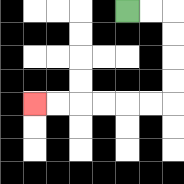{'start': '[5, 0]', 'end': '[1, 4]', 'path_directions': 'R,R,D,D,D,D,L,L,L,L,L,L', 'path_coordinates': '[[5, 0], [6, 0], [7, 0], [7, 1], [7, 2], [7, 3], [7, 4], [6, 4], [5, 4], [4, 4], [3, 4], [2, 4], [1, 4]]'}